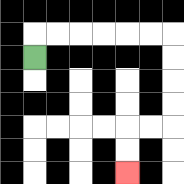{'start': '[1, 2]', 'end': '[5, 7]', 'path_directions': 'U,R,R,R,R,R,R,D,D,D,D,L,L,D,D', 'path_coordinates': '[[1, 2], [1, 1], [2, 1], [3, 1], [4, 1], [5, 1], [6, 1], [7, 1], [7, 2], [7, 3], [7, 4], [7, 5], [6, 5], [5, 5], [5, 6], [5, 7]]'}